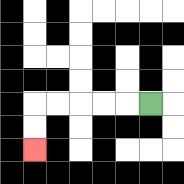{'start': '[6, 4]', 'end': '[1, 6]', 'path_directions': 'L,L,L,L,L,D,D', 'path_coordinates': '[[6, 4], [5, 4], [4, 4], [3, 4], [2, 4], [1, 4], [1, 5], [1, 6]]'}